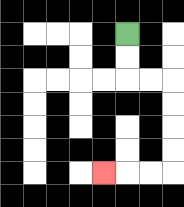{'start': '[5, 1]', 'end': '[4, 7]', 'path_directions': 'D,D,R,R,D,D,D,D,L,L,L', 'path_coordinates': '[[5, 1], [5, 2], [5, 3], [6, 3], [7, 3], [7, 4], [7, 5], [7, 6], [7, 7], [6, 7], [5, 7], [4, 7]]'}